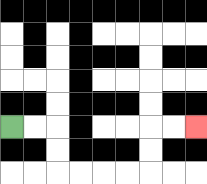{'start': '[0, 5]', 'end': '[8, 5]', 'path_directions': 'R,R,D,D,R,R,R,R,U,U,R,R', 'path_coordinates': '[[0, 5], [1, 5], [2, 5], [2, 6], [2, 7], [3, 7], [4, 7], [5, 7], [6, 7], [6, 6], [6, 5], [7, 5], [8, 5]]'}